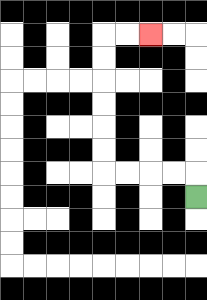{'start': '[8, 8]', 'end': '[6, 1]', 'path_directions': 'U,L,L,L,L,U,U,U,U,U,U,R,R', 'path_coordinates': '[[8, 8], [8, 7], [7, 7], [6, 7], [5, 7], [4, 7], [4, 6], [4, 5], [4, 4], [4, 3], [4, 2], [4, 1], [5, 1], [6, 1]]'}